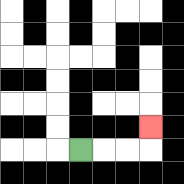{'start': '[3, 6]', 'end': '[6, 5]', 'path_directions': 'R,R,R,U', 'path_coordinates': '[[3, 6], [4, 6], [5, 6], [6, 6], [6, 5]]'}